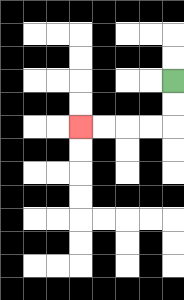{'start': '[7, 3]', 'end': '[3, 5]', 'path_directions': 'D,D,L,L,L,L', 'path_coordinates': '[[7, 3], [7, 4], [7, 5], [6, 5], [5, 5], [4, 5], [3, 5]]'}